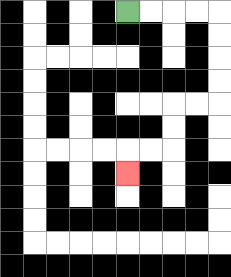{'start': '[5, 0]', 'end': '[5, 7]', 'path_directions': 'R,R,R,R,D,D,D,D,L,L,D,D,L,L,D', 'path_coordinates': '[[5, 0], [6, 0], [7, 0], [8, 0], [9, 0], [9, 1], [9, 2], [9, 3], [9, 4], [8, 4], [7, 4], [7, 5], [7, 6], [6, 6], [5, 6], [5, 7]]'}